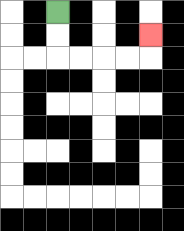{'start': '[2, 0]', 'end': '[6, 1]', 'path_directions': 'D,D,R,R,R,R,U', 'path_coordinates': '[[2, 0], [2, 1], [2, 2], [3, 2], [4, 2], [5, 2], [6, 2], [6, 1]]'}